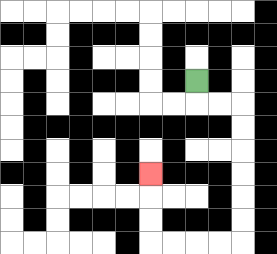{'start': '[8, 3]', 'end': '[6, 7]', 'path_directions': 'D,R,R,D,D,D,D,D,D,L,L,L,L,U,U,U', 'path_coordinates': '[[8, 3], [8, 4], [9, 4], [10, 4], [10, 5], [10, 6], [10, 7], [10, 8], [10, 9], [10, 10], [9, 10], [8, 10], [7, 10], [6, 10], [6, 9], [6, 8], [6, 7]]'}